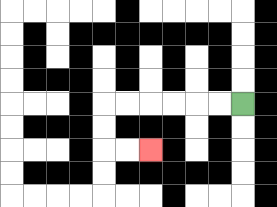{'start': '[10, 4]', 'end': '[6, 6]', 'path_directions': 'L,L,L,L,L,L,D,D,R,R', 'path_coordinates': '[[10, 4], [9, 4], [8, 4], [7, 4], [6, 4], [5, 4], [4, 4], [4, 5], [4, 6], [5, 6], [6, 6]]'}